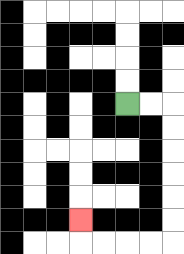{'start': '[5, 4]', 'end': '[3, 9]', 'path_directions': 'R,R,D,D,D,D,D,D,L,L,L,L,U', 'path_coordinates': '[[5, 4], [6, 4], [7, 4], [7, 5], [7, 6], [7, 7], [7, 8], [7, 9], [7, 10], [6, 10], [5, 10], [4, 10], [3, 10], [3, 9]]'}